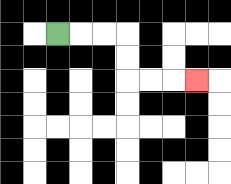{'start': '[2, 1]', 'end': '[8, 3]', 'path_directions': 'R,R,R,D,D,R,R,R', 'path_coordinates': '[[2, 1], [3, 1], [4, 1], [5, 1], [5, 2], [5, 3], [6, 3], [7, 3], [8, 3]]'}